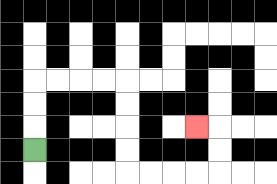{'start': '[1, 6]', 'end': '[8, 5]', 'path_directions': 'U,U,U,R,R,R,R,D,D,D,D,R,R,R,R,U,U,L', 'path_coordinates': '[[1, 6], [1, 5], [1, 4], [1, 3], [2, 3], [3, 3], [4, 3], [5, 3], [5, 4], [5, 5], [5, 6], [5, 7], [6, 7], [7, 7], [8, 7], [9, 7], [9, 6], [9, 5], [8, 5]]'}